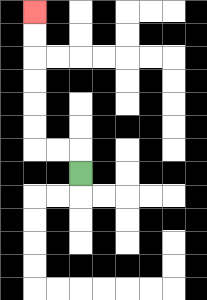{'start': '[3, 7]', 'end': '[1, 0]', 'path_directions': 'U,L,L,U,U,U,U,U,U', 'path_coordinates': '[[3, 7], [3, 6], [2, 6], [1, 6], [1, 5], [1, 4], [1, 3], [1, 2], [1, 1], [1, 0]]'}